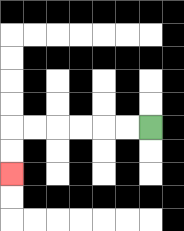{'start': '[6, 5]', 'end': '[0, 7]', 'path_directions': 'L,L,L,L,L,L,D,D', 'path_coordinates': '[[6, 5], [5, 5], [4, 5], [3, 5], [2, 5], [1, 5], [0, 5], [0, 6], [0, 7]]'}